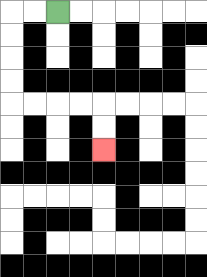{'start': '[2, 0]', 'end': '[4, 6]', 'path_directions': 'L,L,D,D,D,D,R,R,R,R,D,D', 'path_coordinates': '[[2, 0], [1, 0], [0, 0], [0, 1], [0, 2], [0, 3], [0, 4], [1, 4], [2, 4], [3, 4], [4, 4], [4, 5], [4, 6]]'}